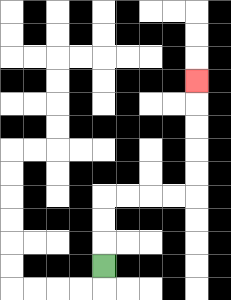{'start': '[4, 11]', 'end': '[8, 3]', 'path_directions': 'U,U,U,R,R,R,R,U,U,U,U,U', 'path_coordinates': '[[4, 11], [4, 10], [4, 9], [4, 8], [5, 8], [6, 8], [7, 8], [8, 8], [8, 7], [8, 6], [8, 5], [8, 4], [8, 3]]'}